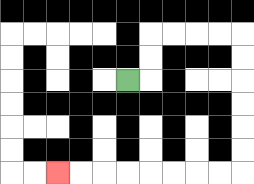{'start': '[5, 3]', 'end': '[2, 7]', 'path_directions': 'R,U,U,R,R,R,R,D,D,D,D,D,D,L,L,L,L,L,L,L,L', 'path_coordinates': '[[5, 3], [6, 3], [6, 2], [6, 1], [7, 1], [8, 1], [9, 1], [10, 1], [10, 2], [10, 3], [10, 4], [10, 5], [10, 6], [10, 7], [9, 7], [8, 7], [7, 7], [6, 7], [5, 7], [4, 7], [3, 7], [2, 7]]'}